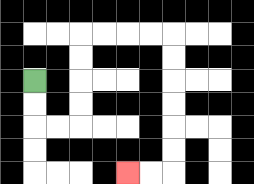{'start': '[1, 3]', 'end': '[5, 7]', 'path_directions': 'D,D,R,R,U,U,U,U,R,R,R,R,D,D,D,D,D,D,L,L', 'path_coordinates': '[[1, 3], [1, 4], [1, 5], [2, 5], [3, 5], [3, 4], [3, 3], [3, 2], [3, 1], [4, 1], [5, 1], [6, 1], [7, 1], [7, 2], [7, 3], [7, 4], [7, 5], [7, 6], [7, 7], [6, 7], [5, 7]]'}